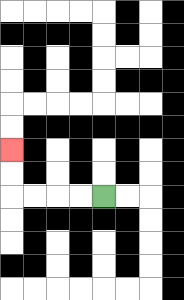{'start': '[4, 8]', 'end': '[0, 6]', 'path_directions': 'L,L,L,L,U,U', 'path_coordinates': '[[4, 8], [3, 8], [2, 8], [1, 8], [0, 8], [0, 7], [0, 6]]'}